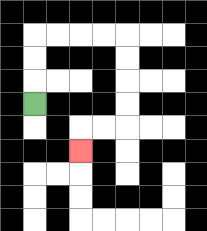{'start': '[1, 4]', 'end': '[3, 6]', 'path_directions': 'U,U,U,R,R,R,R,D,D,D,D,L,L,D', 'path_coordinates': '[[1, 4], [1, 3], [1, 2], [1, 1], [2, 1], [3, 1], [4, 1], [5, 1], [5, 2], [5, 3], [5, 4], [5, 5], [4, 5], [3, 5], [3, 6]]'}